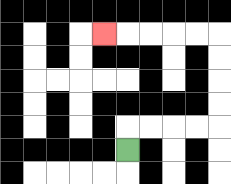{'start': '[5, 6]', 'end': '[4, 1]', 'path_directions': 'U,R,R,R,R,U,U,U,U,L,L,L,L,L', 'path_coordinates': '[[5, 6], [5, 5], [6, 5], [7, 5], [8, 5], [9, 5], [9, 4], [9, 3], [9, 2], [9, 1], [8, 1], [7, 1], [6, 1], [5, 1], [4, 1]]'}